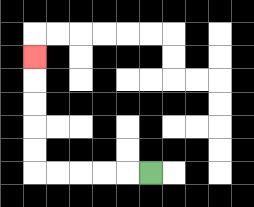{'start': '[6, 7]', 'end': '[1, 2]', 'path_directions': 'L,L,L,L,L,U,U,U,U,U', 'path_coordinates': '[[6, 7], [5, 7], [4, 7], [3, 7], [2, 7], [1, 7], [1, 6], [1, 5], [1, 4], [1, 3], [1, 2]]'}